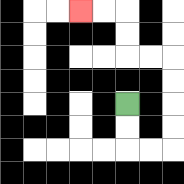{'start': '[5, 4]', 'end': '[3, 0]', 'path_directions': 'D,D,R,R,U,U,U,U,L,L,U,U,L,L', 'path_coordinates': '[[5, 4], [5, 5], [5, 6], [6, 6], [7, 6], [7, 5], [7, 4], [7, 3], [7, 2], [6, 2], [5, 2], [5, 1], [5, 0], [4, 0], [3, 0]]'}